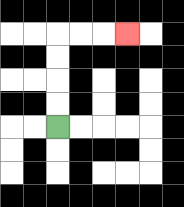{'start': '[2, 5]', 'end': '[5, 1]', 'path_directions': 'U,U,U,U,R,R,R', 'path_coordinates': '[[2, 5], [2, 4], [2, 3], [2, 2], [2, 1], [3, 1], [4, 1], [5, 1]]'}